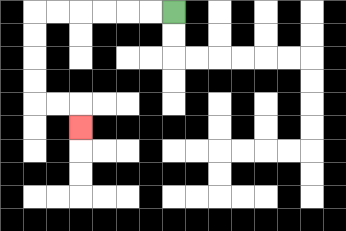{'start': '[7, 0]', 'end': '[3, 5]', 'path_directions': 'L,L,L,L,L,L,D,D,D,D,R,R,D', 'path_coordinates': '[[7, 0], [6, 0], [5, 0], [4, 0], [3, 0], [2, 0], [1, 0], [1, 1], [1, 2], [1, 3], [1, 4], [2, 4], [3, 4], [3, 5]]'}